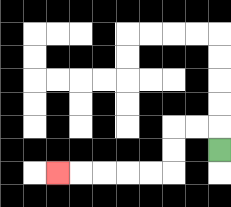{'start': '[9, 6]', 'end': '[2, 7]', 'path_directions': 'U,L,L,D,D,L,L,L,L,L', 'path_coordinates': '[[9, 6], [9, 5], [8, 5], [7, 5], [7, 6], [7, 7], [6, 7], [5, 7], [4, 7], [3, 7], [2, 7]]'}